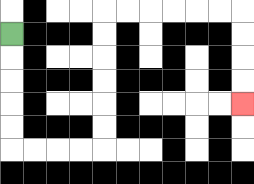{'start': '[0, 1]', 'end': '[10, 4]', 'path_directions': 'D,D,D,D,D,R,R,R,R,U,U,U,U,U,U,R,R,R,R,R,R,D,D,D,D', 'path_coordinates': '[[0, 1], [0, 2], [0, 3], [0, 4], [0, 5], [0, 6], [1, 6], [2, 6], [3, 6], [4, 6], [4, 5], [4, 4], [4, 3], [4, 2], [4, 1], [4, 0], [5, 0], [6, 0], [7, 0], [8, 0], [9, 0], [10, 0], [10, 1], [10, 2], [10, 3], [10, 4]]'}